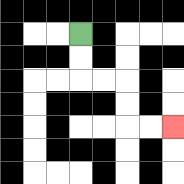{'start': '[3, 1]', 'end': '[7, 5]', 'path_directions': 'D,D,R,R,D,D,R,R', 'path_coordinates': '[[3, 1], [3, 2], [3, 3], [4, 3], [5, 3], [5, 4], [5, 5], [6, 5], [7, 5]]'}